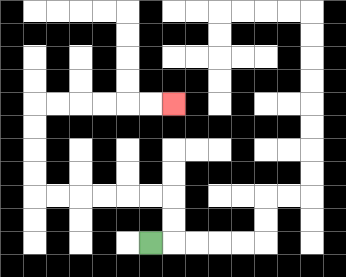{'start': '[6, 10]', 'end': '[7, 4]', 'path_directions': 'R,U,U,L,L,L,L,L,L,U,U,U,U,R,R,R,R,R,R', 'path_coordinates': '[[6, 10], [7, 10], [7, 9], [7, 8], [6, 8], [5, 8], [4, 8], [3, 8], [2, 8], [1, 8], [1, 7], [1, 6], [1, 5], [1, 4], [2, 4], [3, 4], [4, 4], [5, 4], [6, 4], [7, 4]]'}